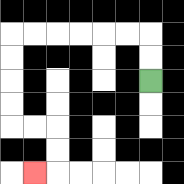{'start': '[6, 3]', 'end': '[1, 7]', 'path_directions': 'U,U,L,L,L,L,L,L,D,D,D,D,R,R,D,D,L', 'path_coordinates': '[[6, 3], [6, 2], [6, 1], [5, 1], [4, 1], [3, 1], [2, 1], [1, 1], [0, 1], [0, 2], [0, 3], [0, 4], [0, 5], [1, 5], [2, 5], [2, 6], [2, 7], [1, 7]]'}